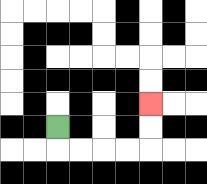{'start': '[2, 5]', 'end': '[6, 4]', 'path_directions': 'D,R,R,R,R,U,U', 'path_coordinates': '[[2, 5], [2, 6], [3, 6], [4, 6], [5, 6], [6, 6], [6, 5], [6, 4]]'}